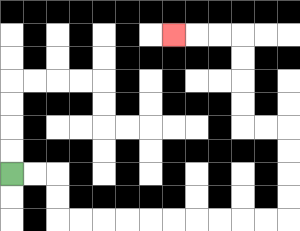{'start': '[0, 7]', 'end': '[7, 1]', 'path_directions': 'R,R,D,D,R,R,R,R,R,R,R,R,R,R,U,U,U,U,L,L,U,U,U,U,L,L,L', 'path_coordinates': '[[0, 7], [1, 7], [2, 7], [2, 8], [2, 9], [3, 9], [4, 9], [5, 9], [6, 9], [7, 9], [8, 9], [9, 9], [10, 9], [11, 9], [12, 9], [12, 8], [12, 7], [12, 6], [12, 5], [11, 5], [10, 5], [10, 4], [10, 3], [10, 2], [10, 1], [9, 1], [8, 1], [7, 1]]'}